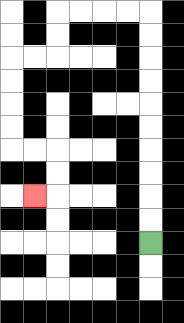{'start': '[6, 10]', 'end': '[1, 8]', 'path_directions': 'U,U,U,U,U,U,U,U,U,U,L,L,L,L,D,D,L,L,D,D,D,D,R,R,D,D,L', 'path_coordinates': '[[6, 10], [6, 9], [6, 8], [6, 7], [6, 6], [6, 5], [6, 4], [6, 3], [6, 2], [6, 1], [6, 0], [5, 0], [4, 0], [3, 0], [2, 0], [2, 1], [2, 2], [1, 2], [0, 2], [0, 3], [0, 4], [0, 5], [0, 6], [1, 6], [2, 6], [2, 7], [2, 8], [1, 8]]'}